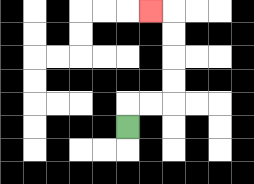{'start': '[5, 5]', 'end': '[6, 0]', 'path_directions': 'U,R,R,U,U,U,U,L', 'path_coordinates': '[[5, 5], [5, 4], [6, 4], [7, 4], [7, 3], [7, 2], [7, 1], [7, 0], [6, 0]]'}